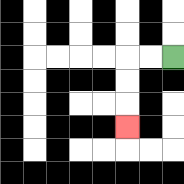{'start': '[7, 2]', 'end': '[5, 5]', 'path_directions': 'L,L,D,D,D', 'path_coordinates': '[[7, 2], [6, 2], [5, 2], [5, 3], [5, 4], [5, 5]]'}